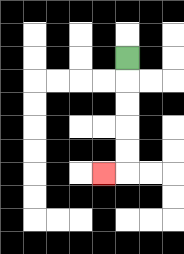{'start': '[5, 2]', 'end': '[4, 7]', 'path_directions': 'D,D,D,D,D,L', 'path_coordinates': '[[5, 2], [5, 3], [5, 4], [5, 5], [5, 6], [5, 7], [4, 7]]'}